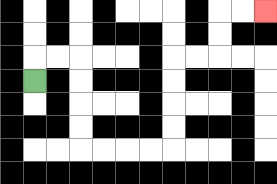{'start': '[1, 3]', 'end': '[11, 0]', 'path_directions': 'U,R,R,D,D,D,D,R,R,R,R,U,U,U,U,R,R,U,U,R,R', 'path_coordinates': '[[1, 3], [1, 2], [2, 2], [3, 2], [3, 3], [3, 4], [3, 5], [3, 6], [4, 6], [5, 6], [6, 6], [7, 6], [7, 5], [7, 4], [7, 3], [7, 2], [8, 2], [9, 2], [9, 1], [9, 0], [10, 0], [11, 0]]'}